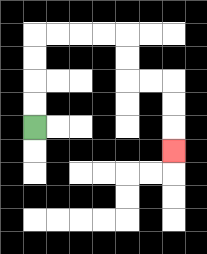{'start': '[1, 5]', 'end': '[7, 6]', 'path_directions': 'U,U,U,U,R,R,R,R,D,D,R,R,D,D,D', 'path_coordinates': '[[1, 5], [1, 4], [1, 3], [1, 2], [1, 1], [2, 1], [3, 1], [4, 1], [5, 1], [5, 2], [5, 3], [6, 3], [7, 3], [7, 4], [7, 5], [7, 6]]'}